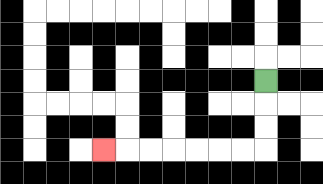{'start': '[11, 3]', 'end': '[4, 6]', 'path_directions': 'D,D,D,L,L,L,L,L,L,L', 'path_coordinates': '[[11, 3], [11, 4], [11, 5], [11, 6], [10, 6], [9, 6], [8, 6], [7, 6], [6, 6], [5, 6], [4, 6]]'}